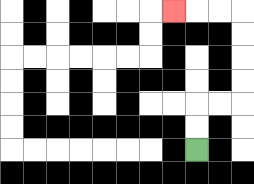{'start': '[8, 6]', 'end': '[7, 0]', 'path_directions': 'U,U,R,R,U,U,U,U,L,L,L', 'path_coordinates': '[[8, 6], [8, 5], [8, 4], [9, 4], [10, 4], [10, 3], [10, 2], [10, 1], [10, 0], [9, 0], [8, 0], [7, 0]]'}